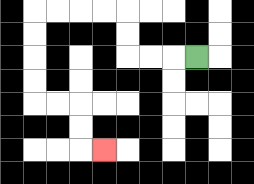{'start': '[8, 2]', 'end': '[4, 6]', 'path_directions': 'L,L,L,U,U,L,L,L,L,D,D,D,D,R,R,D,D,R', 'path_coordinates': '[[8, 2], [7, 2], [6, 2], [5, 2], [5, 1], [5, 0], [4, 0], [3, 0], [2, 0], [1, 0], [1, 1], [1, 2], [1, 3], [1, 4], [2, 4], [3, 4], [3, 5], [3, 6], [4, 6]]'}